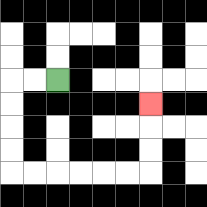{'start': '[2, 3]', 'end': '[6, 4]', 'path_directions': 'L,L,D,D,D,D,R,R,R,R,R,R,U,U,U', 'path_coordinates': '[[2, 3], [1, 3], [0, 3], [0, 4], [0, 5], [0, 6], [0, 7], [1, 7], [2, 7], [3, 7], [4, 7], [5, 7], [6, 7], [6, 6], [6, 5], [6, 4]]'}